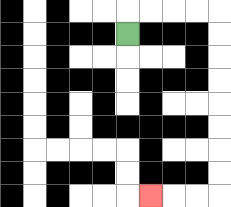{'start': '[5, 1]', 'end': '[6, 8]', 'path_directions': 'U,R,R,R,R,D,D,D,D,D,D,D,D,L,L,L', 'path_coordinates': '[[5, 1], [5, 0], [6, 0], [7, 0], [8, 0], [9, 0], [9, 1], [9, 2], [9, 3], [9, 4], [9, 5], [9, 6], [9, 7], [9, 8], [8, 8], [7, 8], [6, 8]]'}